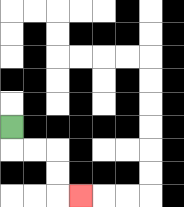{'start': '[0, 5]', 'end': '[3, 8]', 'path_directions': 'D,R,R,D,D,R', 'path_coordinates': '[[0, 5], [0, 6], [1, 6], [2, 6], [2, 7], [2, 8], [3, 8]]'}